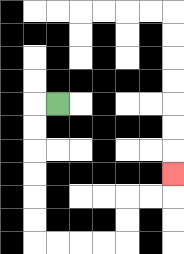{'start': '[2, 4]', 'end': '[7, 7]', 'path_directions': 'L,D,D,D,D,D,D,R,R,R,R,U,U,R,R,U', 'path_coordinates': '[[2, 4], [1, 4], [1, 5], [1, 6], [1, 7], [1, 8], [1, 9], [1, 10], [2, 10], [3, 10], [4, 10], [5, 10], [5, 9], [5, 8], [6, 8], [7, 8], [7, 7]]'}